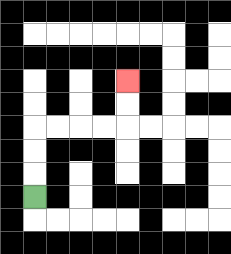{'start': '[1, 8]', 'end': '[5, 3]', 'path_directions': 'U,U,U,R,R,R,R,U,U', 'path_coordinates': '[[1, 8], [1, 7], [1, 6], [1, 5], [2, 5], [3, 5], [4, 5], [5, 5], [5, 4], [5, 3]]'}